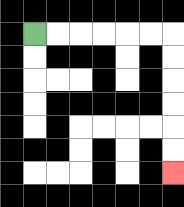{'start': '[1, 1]', 'end': '[7, 7]', 'path_directions': 'R,R,R,R,R,R,D,D,D,D,D,D', 'path_coordinates': '[[1, 1], [2, 1], [3, 1], [4, 1], [5, 1], [6, 1], [7, 1], [7, 2], [7, 3], [7, 4], [7, 5], [7, 6], [7, 7]]'}